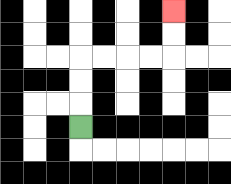{'start': '[3, 5]', 'end': '[7, 0]', 'path_directions': 'U,U,U,R,R,R,R,U,U', 'path_coordinates': '[[3, 5], [3, 4], [3, 3], [3, 2], [4, 2], [5, 2], [6, 2], [7, 2], [7, 1], [7, 0]]'}